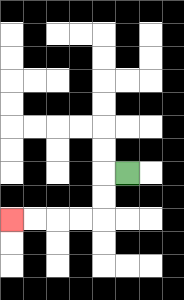{'start': '[5, 7]', 'end': '[0, 9]', 'path_directions': 'L,D,D,L,L,L,L', 'path_coordinates': '[[5, 7], [4, 7], [4, 8], [4, 9], [3, 9], [2, 9], [1, 9], [0, 9]]'}